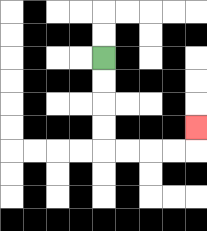{'start': '[4, 2]', 'end': '[8, 5]', 'path_directions': 'D,D,D,D,R,R,R,R,U', 'path_coordinates': '[[4, 2], [4, 3], [4, 4], [4, 5], [4, 6], [5, 6], [6, 6], [7, 6], [8, 6], [8, 5]]'}